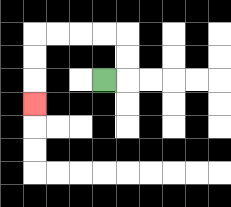{'start': '[4, 3]', 'end': '[1, 4]', 'path_directions': 'R,U,U,L,L,L,L,D,D,D', 'path_coordinates': '[[4, 3], [5, 3], [5, 2], [5, 1], [4, 1], [3, 1], [2, 1], [1, 1], [1, 2], [1, 3], [1, 4]]'}